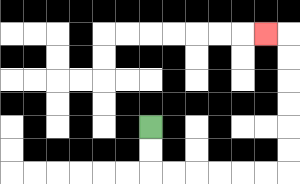{'start': '[6, 5]', 'end': '[11, 1]', 'path_directions': 'D,D,R,R,R,R,R,R,U,U,U,U,U,U,L', 'path_coordinates': '[[6, 5], [6, 6], [6, 7], [7, 7], [8, 7], [9, 7], [10, 7], [11, 7], [12, 7], [12, 6], [12, 5], [12, 4], [12, 3], [12, 2], [12, 1], [11, 1]]'}